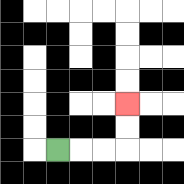{'start': '[2, 6]', 'end': '[5, 4]', 'path_directions': 'R,R,R,U,U', 'path_coordinates': '[[2, 6], [3, 6], [4, 6], [5, 6], [5, 5], [5, 4]]'}